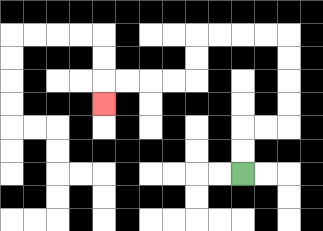{'start': '[10, 7]', 'end': '[4, 4]', 'path_directions': 'U,U,R,R,U,U,U,U,L,L,L,L,D,D,L,L,L,L,D', 'path_coordinates': '[[10, 7], [10, 6], [10, 5], [11, 5], [12, 5], [12, 4], [12, 3], [12, 2], [12, 1], [11, 1], [10, 1], [9, 1], [8, 1], [8, 2], [8, 3], [7, 3], [6, 3], [5, 3], [4, 3], [4, 4]]'}